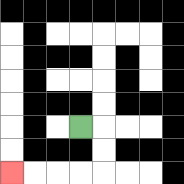{'start': '[3, 5]', 'end': '[0, 7]', 'path_directions': 'R,D,D,L,L,L,L', 'path_coordinates': '[[3, 5], [4, 5], [4, 6], [4, 7], [3, 7], [2, 7], [1, 7], [0, 7]]'}